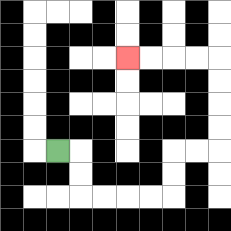{'start': '[2, 6]', 'end': '[5, 2]', 'path_directions': 'R,D,D,R,R,R,R,U,U,R,R,U,U,U,U,L,L,L,L', 'path_coordinates': '[[2, 6], [3, 6], [3, 7], [3, 8], [4, 8], [5, 8], [6, 8], [7, 8], [7, 7], [7, 6], [8, 6], [9, 6], [9, 5], [9, 4], [9, 3], [9, 2], [8, 2], [7, 2], [6, 2], [5, 2]]'}